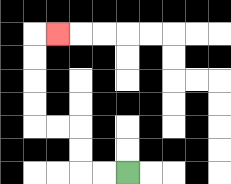{'start': '[5, 7]', 'end': '[2, 1]', 'path_directions': 'L,L,U,U,L,L,U,U,U,U,R', 'path_coordinates': '[[5, 7], [4, 7], [3, 7], [3, 6], [3, 5], [2, 5], [1, 5], [1, 4], [1, 3], [1, 2], [1, 1], [2, 1]]'}